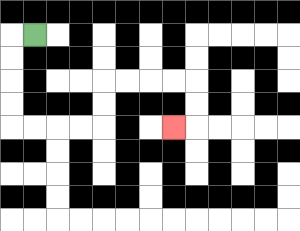{'start': '[1, 1]', 'end': '[7, 5]', 'path_directions': 'L,D,D,D,D,R,R,R,R,U,U,R,R,R,R,D,D,L', 'path_coordinates': '[[1, 1], [0, 1], [0, 2], [0, 3], [0, 4], [0, 5], [1, 5], [2, 5], [3, 5], [4, 5], [4, 4], [4, 3], [5, 3], [6, 3], [7, 3], [8, 3], [8, 4], [8, 5], [7, 5]]'}